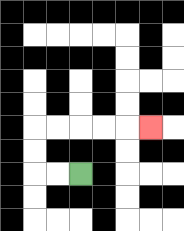{'start': '[3, 7]', 'end': '[6, 5]', 'path_directions': 'L,L,U,U,R,R,R,R,R', 'path_coordinates': '[[3, 7], [2, 7], [1, 7], [1, 6], [1, 5], [2, 5], [3, 5], [4, 5], [5, 5], [6, 5]]'}